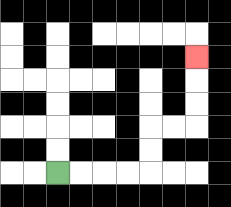{'start': '[2, 7]', 'end': '[8, 2]', 'path_directions': 'R,R,R,R,U,U,R,R,U,U,U', 'path_coordinates': '[[2, 7], [3, 7], [4, 7], [5, 7], [6, 7], [6, 6], [6, 5], [7, 5], [8, 5], [8, 4], [8, 3], [8, 2]]'}